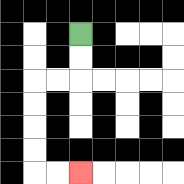{'start': '[3, 1]', 'end': '[3, 7]', 'path_directions': 'D,D,L,L,D,D,D,D,R,R', 'path_coordinates': '[[3, 1], [3, 2], [3, 3], [2, 3], [1, 3], [1, 4], [1, 5], [1, 6], [1, 7], [2, 7], [3, 7]]'}